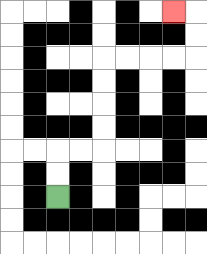{'start': '[2, 8]', 'end': '[7, 0]', 'path_directions': 'U,U,R,R,U,U,U,U,R,R,R,R,U,U,L', 'path_coordinates': '[[2, 8], [2, 7], [2, 6], [3, 6], [4, 6], [4, 5], [4, 4], [4, 3], [4, 2], [5, 2], [6, 2], [7, 2], [8, 2], [8, 1], [8, 0], [7, 0]]'}